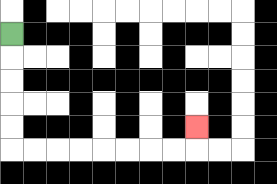{'start': '[0, 1]', 'end': '[8, 5]', 'path_directions': 'D,D,D,D,D,R,R,R,R,R,R,R,R,U', 'path_coordinates': '[[0, 1], [0, 2], [0, 3], [0, 4], [0, 5], [0, 6], [1, 6], [2, 6], [3, 6], [4, 6], [5, 6], [6, 6], [7, 6], [8, 6], [8, 5]]'}